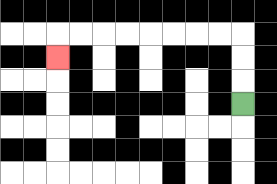{'start': '[10, 4]', 'end': '[2, 2]', 'path_directions': 'U,U,U,L,L,L,L,L,L,L,L,D', 'path_coordinates': '[[10, 4], [10, 3], [10, 2], [10, 1], [9, 1], [8, 1], [7, 1], [6, 1], [5, 1], [4, 1], [3, 1], [2, 1], [2, 2]]'}